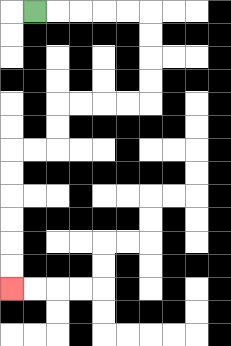{'start': '[1, 0]', 'end': '[0, 12]', 'path_directions': 'R,R,R,R,R,D,D,D,D,L,L,L,L,D,D,L,L,D,D,D,D,D,D', 'path_coordinates': '[[1, 0], [2, 0], [3, 0], [4, 0], [5, 0], [6, 0], [6, 1], [6, 2], [6, 3], [6, 4], [5, 4], [4, 4], [3, 4], [2, 4], [2, 5], [2, 6], [1, 6], [0, 6], [0, 7], [0, 8], [0, 9], [0, 10], [0, 11], [0, 12]]'}